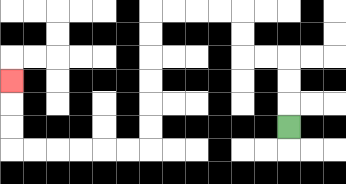{'start': '[12, 5]', 'end': '[0, 3]', 'path_directions': 'U,U,U,L,L,U,U,L,L,L,L,D,D,D,D,D,D,L,L,L,L,L,L,U,U,U', 'path_coordinates': '[[12, 5], [12, 4], [12, 3], [12, 2], [11, 2], [10, 2], [10, 1], [10, 0], [9, 0], [8, 0], [7, 0], [6, 0], [6, 1], [6, 2], [6, 3], [6, 4], [6, 5], [6, 6], [5, 6], [4, 6], [3, 6], [2, 6], [1, 6], [0, 6], [0, 5], [0, 4], [0, 3]]'}